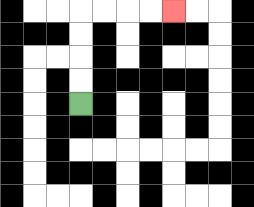{'start': '[3, 4]', 'end': '[7, 0]', 'path_directions': 'U,U,U,U,R,R,R,R', 'path_coordinates': '[[3, 4], [3, 3], [3, 2], [3, 1], [3, 0], [4, 0], [5, 0], [6, 0], [7, 0]]'}